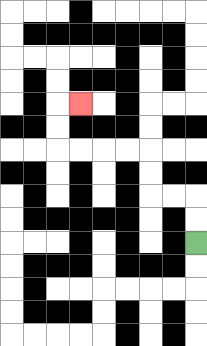{'start': '[8, 10]', 'end': '[3, 4]', 'path_directions': 'U,U,L,L,U,U,L,L,L,L,U,U,R', 'path_coordinates': '[[8, 10], [8, 9], [8, 8], [7, 8], [6, 8], [6, 7], [6, 6], [5, 6], [4, 6], [3, 6], [2, 6], [2, 5], [2, 4], [3, 4]]'}